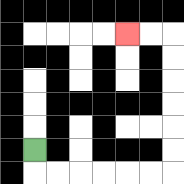{'start': '[1, 6]', 'end': '[5, 1]', 'path_directions': 'D,R,R,R,R,R,R,U,U,U,U,U,U,L,L', 'path_coordinates': '[[1, 6], [1, 7], [2, 7], [3, 7], [4, 7], [5, 7], [6, 7], [7, 7], [7, 6], [7, 5], [7, 4], [7, 3], [7, 2], [7, 1], [6, 1], [5, 1]]'}